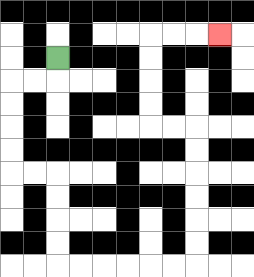{'start': '[2, 2]', 'end': '[9, 1]', 'path_directions': 'D,L,L,D,D,D,D,R,R,D,D,D,D,R,R,R,R,R,R,U,U,U,U,U,U,L,L,U,U,U,U,R,R,R', 'path_coordinates': '[[2, 2], [2, 3], [1, 3], [0, 3], [0, 4], [0, 5], [0, 6], [0, 7], [1, 7], [2, 7], [2, 8], [2, 9], [2, 10], [2, 11], [3, 11], [4, 11], [5, 11], [6, 11], [7, 11], [8, 11], [8, 10], [8, 9], [8, 8], [8, 7], [8, 6], [8, 5], [7, 5], [6, 5], [6, 4], [6, 3], [6, 2], [6, 1], [7, 1], [8, 1], [9, 1]]'}